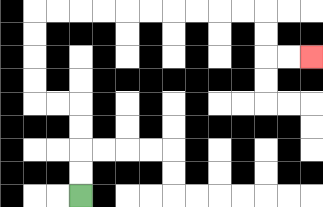{'start': '[3, 8]', 'end': '[13, 2]', 'path_directions': 'U,U,U,U,L,L,U,U,U,U,R,R,R,R,R,R,R,R,R,R,D,D,R,R', 'path_coordinates': '[[3, 8], [3, 7], [3, 6], [3, 5], [3, 4], [2, 4], [1, 4], [1, 3], [1, 2], [1, 1], [1, 0], [2, 0], [3, 0], [4, 0], [5, 0], [6, 0], [7, 0], [8, 0], [9, 0], [10, 0], [11, 0], [11, 1], [11, 2], [12, 2], [13, 2]]'}